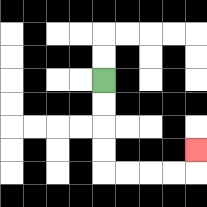{'start': '[4, 3]', 'end': '[8, 6]', 'path_directions': 'D,D,D,D,R,R,R,R,U', 'path_coordinates': '[[4, 3], [4, 4], [4, 5], [4, 6], [4, 7], [5, 7], [6, 7], [7, 7], [8, 7], [8, 6]]'}